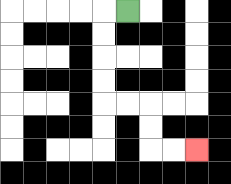{'start': '[5, 0]', 'end': '[8, 6]', 'path_directions': 'L,D,D,D,D,R,R,D,D,R,R', 'path_coordinates': '[[5, 0], [4, 0], [4, 1], [4, 2], [4, 3], [4, 4], [5, 4], [6, 4], [6, 5], [6, 6], [7, 6], [8, 6]]'}